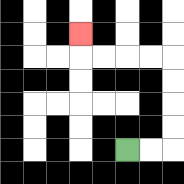{'start': '[5, 6]', 'end': '[3, 1]', 'path_directions': 'R,R,U,U,U,U,L,L,L,L,U', 'path_coordinates': '[[5, 6], [6, 6], [7, 6], [7, 5], [7, 4], [7, 3], [7, 2], [6, 2], [5, 2], [4, 2], [3, 2], [3, 1]]'}